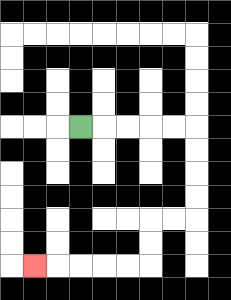{'start': '[3, 5]', 'end': '[1, 11]', 'path_directions': 'R,R,R,R,R,D,D,D,D,L,L,D,D,L,L,L,L,L', 'path_coordinates': '[[3, 5], [4, 5], [5, 5], [6, 5], [7, 5], [8, 5], [8, 6], [8, 7], [8, 8], [8, 9], [7, 9], [6, 9], [6, 10], [6, 11], [5, 11], [4, 11], [3, 11], [2, 11], [1, 11]]'}